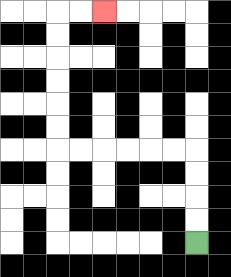{'start': '[8, 10]', 'end': '[4, 0]', 'path_directions': 'U,U,U,U,L,L,L,L,L,L,U,U,U,U,U,U,R,R', 'path_coordinates': '[[8, 10], [8, 9], [8, 8], [8, 7], [8, 6], [7, 6], [6, 6], [5, 6], [4, 6], [3, 6], [2, 6], [2, 5], [2, 4], [2, 3], [2, 2], [2, 1], [2, 0], [3, 0], [4, 0]]'}